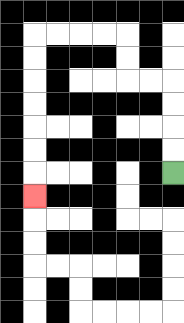{'start': '[7, 7]', 'end': '[1, 8]', 'path_directions': 'U,U,U,U,L,L,U,U,L,L,L,L,D,D,D,D,D,D,D', 'path_coordinates': '[[7, 7], [7, 6], [7, 5], [7, 4], [7, 3], [6, 3], [5, 3], [5, 2], [5, 1], [4, 1], [3, 1], [2, 1], [1, 1], [1, 2], [1, 3], [1, 4], [1, 5], [1, 6], [1, 7], [1, 8]]'}